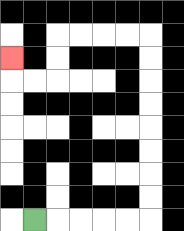{'start': '[1, 9]', 'end': '[0, 2]', 'path_directions': 'R,R,R,R,R,U,U,U,U,U,U,U,U,L,L,L,L,D,D,L,L,U', 'path_coordinates': '[[1, 9], [2, 9], [3, 9], [4, 9], [5, 9], [6, 9], [6, 8], [6, 7], [6, 6], [6, 5], [6, 4], [6, 3], [6, 2], [6, 1], [5, 1], [4, 1], [3, 1], [2, 1], [2, 2], [2, 3], [1, 3], [0, 3], [0, 2]]'}